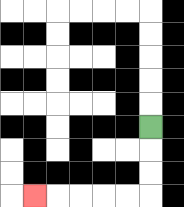{'start': '[6, 5]', 'end': '[1, 8]', 'path_directions': 'D,D,D,L,L,L,L,L', 'path_coordinates': '[[6, 5], [6, 6], [6, 7], [6, 8], [5, 8], [4, 8], [3, 8], [2, 8], [1, 8]]'}